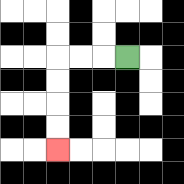{'start': '[5, 2]', 'end': '[2, 6]', 'path_directions': 'L,L,L,D,D,D,D', 'path_coordinates': '[[5, 2], [4, 2], [3, 2], [2, 2], [2, 3], [2, 4], [2, 5], [2, 6]]'}